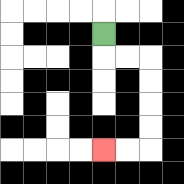{'start': '[4, 1]', 'end': '[4, 6]', 'path_directions': 'D,R,R,D,D,D,D,L,L', 'path_coordinates': '[[4, 1], [4, 2], [5, 2], [6, 2], [6, 3], [6, 4], [6, 5], [6, 6], [5, 6], [4, 6]]'}